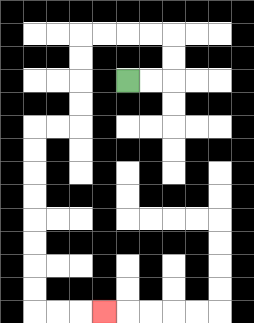{'start': '[5, 3]', 'end': '[4, 13]', 'path_directions': 'R,R,U,U,L,L,L,L,D,D,D,D,L,L,D,D,D,D,D,D,D,D,R,R,R', 'path_coordinates': '[[5, 3], [6, 3], [7, 3], [7, 2], [7, 1], [6, 1], [5, 1], [4, 1], [3, 1], [3, 2], [3, 3], [3, 4], [3, 5], [2, 5], [1, 5], [1, 6], [1, 7], [1, 8], [1, 9], [1, 10], [1, 11], [1, 12], [1, 13], [2, 13], [3, 13], [4, 13]]'}